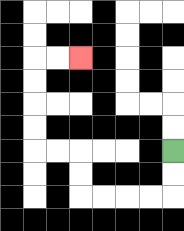{'start': '[7, 6]', 'end': '[3, 2]', 'path_directions': 'D,D,L,L,L,L,U,U,L,L,U,U,U,U,R,R', 'path_coordinates': '[[7, 6], [7, 7], [7, 8], [6, 8], [5, 8], [4, 8], [3, 8], [3, 7], [3, 6], [2, 6], [1, 6], [1, 5], [1, 4], [1, 3], [1, 2], [2, 2], [3, 2]]'}